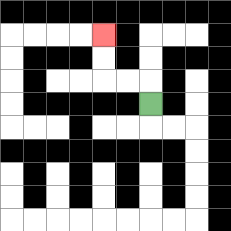{'start': '[6, 4]', 'end': '[4, 1]', 'path_directions': 'U,L,L,U,U', 'path_coordinates': '[[6, 4], [6, 3], [5, 3], [4, 3], [4, 2], [4, 1]]'}